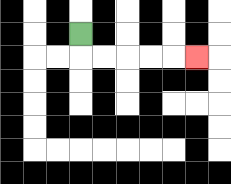{'start': '[3, 1]', 'end': '[8, 2]', 'path_directions': 'D,R,R,R,R,R', 'path_coordinates': '[[3, 1], [3, 2], [4, 2], [5, 2], [6, 2], [7, 2], [8, 2]]'}